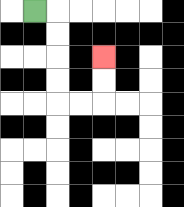{'start': '[1, 0]', 'end': '[4, 2]', 'path_directions': 'R,D,D,D,D,R,R,U,U', 'path_coordinates': '[[1, 0], [2, 0], [2, 1], [2, 2], [2, 3], [2, 4], [3, 4], [4, 4], [4, 3], [4, 2]]'}